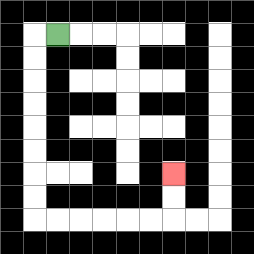{'start': '[2, 1]', 'end': '[7, 7]', 'path_directions': 'L,D,D,D,D,D,D,D,D,R,R,R,R,R,R,U,U', 'path_coordinates': '[[2, 1], [1, 1], [1, 2], [1, 3], [1, 4], [1, 5], [1, 6], [1, 7], [1, 8], [1, 9], [2, 9], [3, 9], [4, 9], [5, 9], [6, 9], [7, 9], [7, 8], [7, 7]]'}